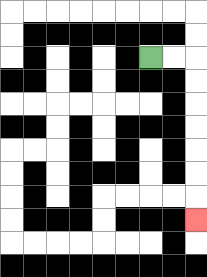{'start': '[6, 2]', 'end': '[8, 9]', 'path_directions': 'R,R,D,D,D,D,D,D,D', 'path_coordinates': '[[6, 2], [7, 2], [8, 2], [8, 3], [8, 4], [8, 5], [8, 6], [8, 7], [8, 8], [8, 9]]'}